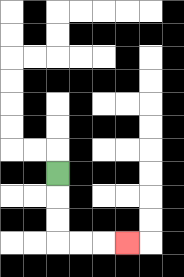{'start': '[2, 7]', 'end': '[5, 10]', 'path_directions': 'D,D,D,R,R,R', 'path_coordinates': '[[2, 7], [2, 8], [2, 9], [2, 10], [3, 10], [4, 10], [5, 10]]'}